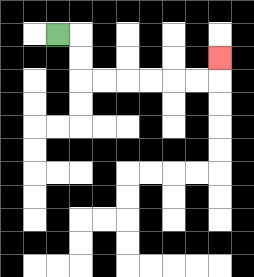{'start': '[2, 1]', 'end': '[9, 2]', 'path_directions': 'R,D,D,R,R,R,R,R,R,U', 'path_coordinates': '[[2, 1], [3, 1], [3, 2], [3, 3], [4, 3], [5, 3], [6, 3], [7, 3], [8, 3], [9, 3], [9, 2]]'}